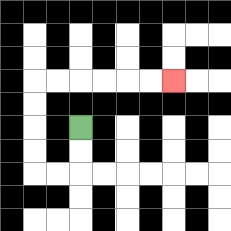{'start': '[3, 5]', 'end': '[7, 3]', 'path_directions': 'D,D,L,L,U,U,U,U,R,R,R,R,R,R', 'path_coordinates': '[[3, 5], [3, 6], [3, 7], [2, 7], [1, 7], [1, 6], [1, 5], [1, 4], [1, 3], [2, 3], [3, 3], [4, 3], [5, 3], [6, 3], [7, 3]]'}